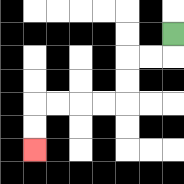{'start': '[7, 1]', 'end': '[1, 6]', 'path_directions': 'D,L,L,D,D,L,L,L,L,D,D', 'path_coordinates': '[[7, 1], [7, 2], [6, 2], [5, 2], [5, 3], [5, 4], [4, 4], [3, 4], [2, 4], [1, 4], [1, 5], [1, 6]]'}